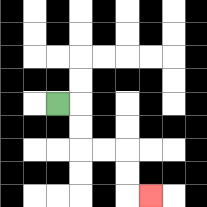{'start': '[2, 4]', 'end': '[6, 8]', 'path_directions': 'R,D,D,R,R,D,D,R', 'path_coordinates': '[[2, 4], [3, 4], [3, 5], [3, 6], [4, 6], [5, 6], [5, 7], [5, 8], [6, 8]]'}